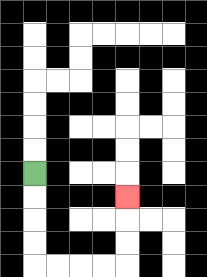{'start': '[1, 7]', 'end': '[5, 8]', 'path_directions': 'D,D,D,D,R,R,R,R,U,U,U', 'path_coordinates': '[[1, 7], [1, 8], [1, 9], [1, 10], [1, 11], [2, 11], [3, 11], [4, 11], [5, 11], [5, 10], [5, 9], [5, 8]]'}